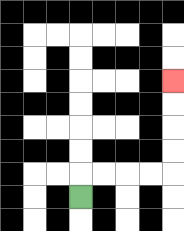{'start': '[3, 8]', 'end': '[7, 3]', 'path_directions': 'U,R,R,R,R,U,U,U,U', 'path_coordinates': '[[3, 8], [3, 7], [4, 7], [5, 7], [6, 7], [7, 7], [7, 6], [7, 5], [7, 4], [7, 3]]'}